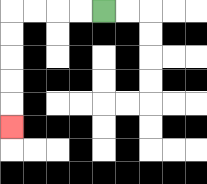{'start': '[4, 0]', 'end': '[0, 5]', 'path_directions': 'L,L,L,L,D,D,D,D,D', 'path_coordinates': '[[4, 0], [3, 0], [2, 0], [1, 0], [0, 0], [0, 1], [0, 2], [0, 3], [0, 4], [0, 5]]'}